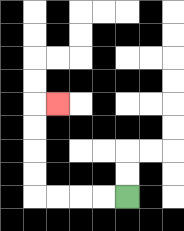{'start': '[5, 8]', 'end': '[2, 4]', 'path_directions': 'L,L,L,L,U,U,U,U,R', 'path_coordinates': '[[5, 8], [4, 8], [3, 8], [2, 8], [1, 8], [1, 7], [1, 6], [1, 5], [1, 4], [2, 4]]'}